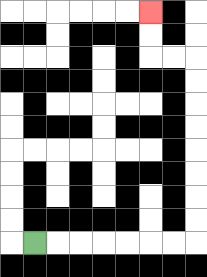{'start': '[1, 10]', 'end': '[6, 0]', 'path_directions': 'R,R,R,R,R,R,R,U,U,U,U,U,U,U,U,L,L,U,U', 'path_coordinates': '[[1, 10], [2, 10], [3, 10], [4, 10], [5, 10], [6, 10], [7, 10], [8, 10], [8, 9], [8, 8], [8, 7], [8, 6], [8, 5], [8, 4], [8, 3], [8, 2], [7, 2], [6, 2], [6, 1], [6, 0]]'}